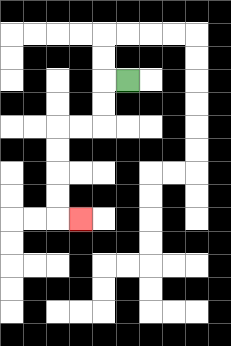{'start': '[5, 3]', 'end': '[3, 9]', 'path_directions': 'L,D,D,L,L,D,D,D,D,R', 'path_coordinates': '[[5, 3], [4, 3], [4, 4], [4, 5], [3, 5], [2, 5], [2, 6], [2, 7], [2, 8], [2, 9], [3, 9]]'}